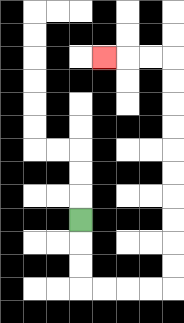{'start': '[3, 9]', 'end': '[4, 2]', 'path_directions': 'D,D,D,R,R,R,R,U,U,U,U,U,U,U,U,U,U,L,L,L', 'path_coordinates': '[[3, 9], [3, 10], [3, 11], [3, 12], [4, 12], [5, 12], [6, 12], [7, 12], [7, 11], [7, 10], [7, 9], [7, 8], [7, 7], [7, 6], [7, 5], [7, 4], [7, 3], [7, 2], [6, 2], [5, 2], [4, 2]]'}